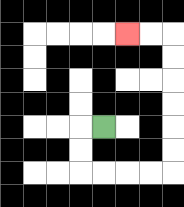{'start': '[4, 5]', 'end': '[5, 1]', 'path_directions': 'L,D,D,R,R,R,R,U,U,U,U,U,U,L,L', 'path_coordinates': '[[4, 5], [3, 5], [3, 6], [3, 7], [4, 7], [5, 7], [6, 7], [7, 7], [7, 6], [7, 5], [7, 4], [7, 3], [7, 2], [7, 1], [6, 1], [5, 1]]'}